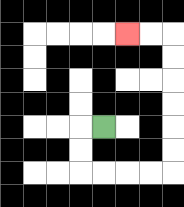{'start': '[4, 5]', 'end': '[5, 1]', 'path_directions': 'L,D,D,R,R,R,R,U,U,U,U,U,U,L,L', 'path_coordinates': '[[4, 5], [3, 5], [3, 6], [3, 7], [4, 7], [5, 7], [6, 7], [7, 7], [7, 6], [7, 5], [7, 4], [7, 3], [7, 2], [7, 1], [6, 1], [5, 1]]'}